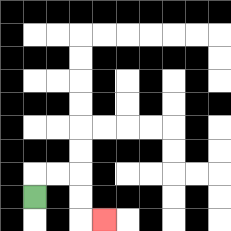{'start': '[1, 8]', 'end': '[4, 9]', 'path_directions': 'U,R,R,D,D,R', 'path_coordinates': '[[1, 8], [1, 7], [2, 7], [3, 7], [3, 8], [3, 9], [4, 9]]'}